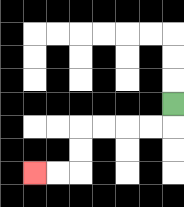{'start': '[7, 4]', 'end': '[1, 7]', 'path_directions': 'D,L,L,L,L,D,D,L,L', 'path_coordinates': '[[7, 4], [7, 5], [6, 5], [5, 5], [4, 5], [3, 5], [3, 6], [3, 7], [2, 7], [1, 7]]'}